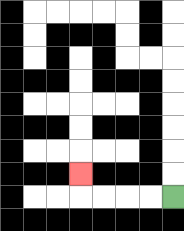{'start': '[7, 8]', 'end': '[3, 7]', 'path_directions': 'L,L,L,L,U', 'path_coordinates': '[[7, 8], [6, 8], [5, 8], [4, 8], [3, 8], [3, 7]]'}